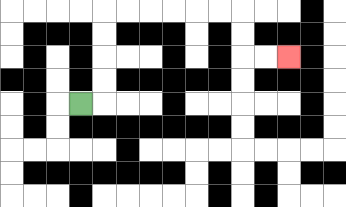{'start': '[3, 4]', 'end': '[12, 2]', 'path_directions': 'R,U,U,U,U,R,R,R,R,R,R,D,D,R,R', 'path_coordinates': '[[3, 4], [4, 4], [4, 3], [4, 2], [4, 1], [4, 0], [5, 0], [6, 0], [7, 0], [8, 0], [9, 0], [10, 0], [10, 1], [10, 2], [11, 2], [12, 2]]'}